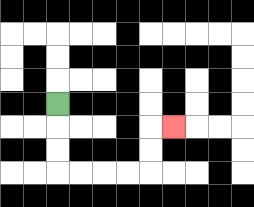{'start': '[2, 4]', 'end': '[7, 5]', 'path_directions': 'D,D,D,R,R,R,R,U,U,R', 'path_coordinates': '[[2, 4], [2, 5], [2, 6], [2, 7], [3, 7], [4, 7], [5, 7], [6, 7], [6, 6], [6, 5], [7, 5]]'}